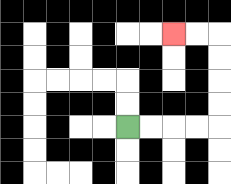{'start': '[5, 5]', 'end': '[7, 1]', 'path_directions': 'R,R,R,R,U,U,U,U,L,L', 'path_coordinates': '[[5, 5], [6, 5], [7, 5], [8, 5], [9, 5], [9, 4], [9, 3], [9, 2], [9, 1], [8, 1], [7, 1]]'}